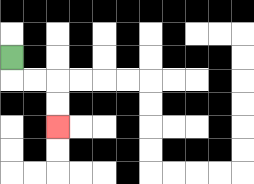{'start': '[0, 2]', 'end': '[2, 5]', 'path_directions': 'D,R,R,D,D', 'path_coordinates': '[[0, 2], [0, 3], [1, 3], [2, 3], [2, 4], [2, 5]]'}